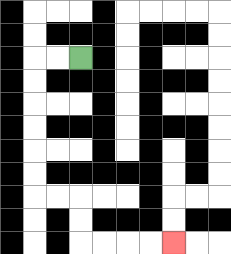{'start': '[3, 2]', 'end': '[7, 10]', 'path_directions': 'L,L,D,D,D,D,D,D,R,R,D,D,R,R,R,R', 'path_coordinates': '[[3, 2], [2, 2], [1, 2], [1, 3], [1, 4], [1, 5], [1, 6], [1, 7], [1, 8], [2, 8], [3, 8], [3, 9], [3, 10], [4, 10], [5, 10], [6, 10], [7, 10]]'}